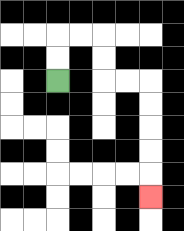{'start': '[2, 3]', 'end': '[6, 8]', 'path_directions': 'U,U,R,R,D,D,R,R,D,D,D,D,D', 'path_coordinates': '[[2, 3], [2, 2], [2, 1], [3, 1], [4, 1], [4, 2], [4, 3], [5, 3], [6, 3], [6, 4], [6, 5], [6, 6], [6, 7], [6, 8]]'}